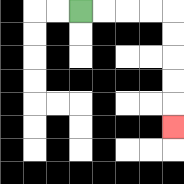{'start': '[3, 0]', 'end': '[7, 5]', 'path_directions': 'R,R,R,R,D,D,D,D,D', 'path_coordinates': '[[3, 0], [4, 0], [5, 0], [6, 0], [7, 0], [7, 1], [7, 2], [7, 3], [7, 4], [7, 5]]'}